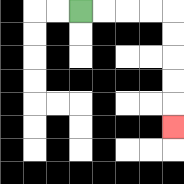{'start': '[3, 0]', 'end': '[7, 5]', 'path_directions': 'R,R,R,R,D,D,D,D,D', 'path_coordinates': '[[3, 0], [4, 0], [5, 0], [6, 0], [7, 0], [7, 1], [7, 2], [7, 3], [7, 4], [7, 5]]'}